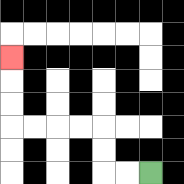{'start': '[6, 7]', 'end': '[0, 2]', 'path_directions': 'L,L,U,U,L,L,L,L,U,U,U', 'path_coordinates': '[[6, 7], [5, 7], [4, 7], [4, 6], [4, 5], [3, 5], [2, 5], [1, 5], [0, 5], [0, 4], [0, 3], [0, 2]]'}